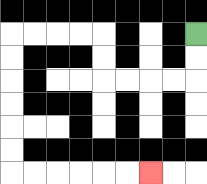{'start': '[8, 1]', 'end': '[6, 7]', 'path_directions': 'D,D,L,L,L,L,U,U,L,L,L,L,D,D,D,D,D,D,R,R,R,R,R,R', 'path_coordinates': '[[8, 1], [8, 2], [8, 3], [7, 3], [6, 3], [5, 3], [4, 3], [4, 2], [4, 1], [3, 1], [2, 1], [1, 1], [0, 1], [0, 2], [0, 3], [0, 4], [0, 5], [0, 6], [0, 7], [1, 7], [2, 7], [3, 7], [4, 7], [5, 7], [6, 7]]'}